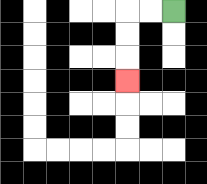{'start': '[7, 0]', 'end': '[5, 3]', 'path_directions': 'L,L,D,D,D', 'path_coordinates': '[[7, 0], [6, 0], [5, 0], [5, 1], [5, 2], [5, 3]]'}